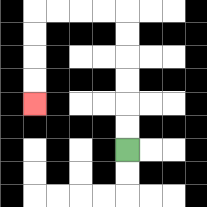{'start': '[5, 6]', 'end': '[1, 4]', 'path_directions': 'U,U,U,U,U,U,L,L,L,L,D,D,D,D', 'path_coordinates': '[[5, 6], [5, 5], [5, 4], [5, 3], [5, 2], [5, 1], [5, 0], [4, 0], [3, 0], [2, 0], [1, 0], [1, 1], [1, 2], [1, 3], [1, 4]]'}